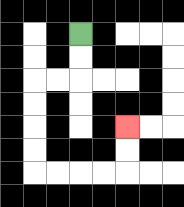{'start': '[3, 1]', 'end': '[5, 5]', 'path_directions': 'D,D,L,L,D,D,D,D,R,R,R,R,U,U', 'path_coordinates': '[[3, 1], [3, 2], [3, 3], [2, 3], [1, 3], [1, 4], [1, 5], [1, 6], [1, 7], [2, 7], [3, 7], [4, 7], [5, 7], [5, 6], [5, 5]]'}